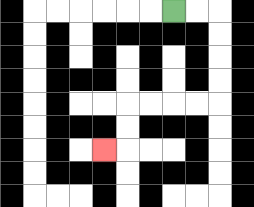{'start': '[7, 0]', 'end': '[4, 6]', 'path_directions': 'R,R,D,D,D,D,L,L,L,L,D,D,L', 'path_coordinates': '[[7, 0], [8, 0], [9, 0], [9, 1], [9, 2], [9, 3], [9, 4], [8, 4], [7, 4], [6, 4], [5, 4], [5, 5], [5, 6], [4, 6]]'}